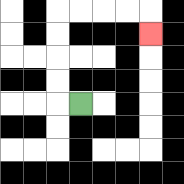{'start': '[3, 4]', 'end': '[6, 1]', 'path_directions': 'L,U,U,U,U,R,R,R,R,D', 'path_coordinates': '[[3, 4], [2, 4], [2, 3], [2, 2], [2, 1], [2, 0], [3, 0], [4, 0], [5, 0], [6, 0], [6, 1]]'}